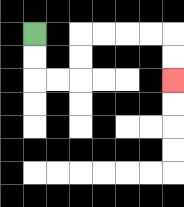{'start': '[1, 1]', 'end': '[7, 3]', 'path_directions': 'D,D,R,R,U,U,R,R,R,R,D,D', 'path_coordinates': '[[1, 1], [1, 2], [1, 3], [2, 3], [3, 3], [3, 2], [3, 1], [4, 1], [5, 1], [6, 1], [7, 1], [7, 2], [7, 3]]'}